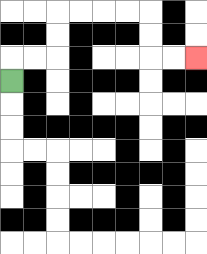{'start': '[0, 3]', 'end': '[8, 2]', 'path_directions': 'U,R,R,U,U,R,R,R,R,D,D,R,R', 'path_coordinates': '[[0, 3], [0, 2], [1, 2], [2, 2], [2, 1], [2, 0], [3, 0], [4, 0], [5, 0], [6, 0], [6, 1], [6, 2], [7, 2], [8, 2]]'}